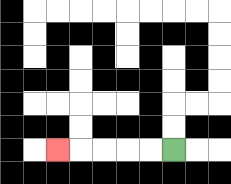{'start': '[7, 6]', 'end': '[2, 6]', 'path_directions': 'L,L,L,L,L', 'path_coordinates': '[[7, 6], [6, 6], [5, 6], [4, 6], [3, 6], [2, 6]]'}